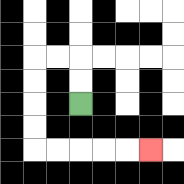{'start': '[3, 4]', 'end': '[6, 6]', 'path_directions': 'U,U,L,L,D,D,D,D,R,R,R,R,R', 'path_coordinates': '[[3, 4], [3, 3], [3, 2], [2, 2], [1, 2], [1, 3], [1, 4], [1, 5], [1, 6], [2, 6], [3, 6], [4, 6], [5, 6], [6, 6]]'}